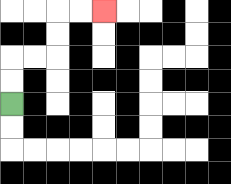{'start': '[0, 4]', 'end': '[4, 0]', 'path_directions': 'U,U,R,R,U,U,R,R', 'path_coordinates': '[[0, 4], [0, 3], [0, 2], [1, 2], [2, 2], [2, 1], [2, 0], [3, 0], [4, 0]]'}